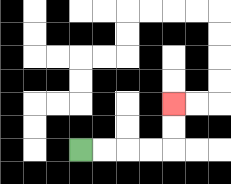{'start': '[3, 6]', 'end': '[7, 4]', 'path_directions': 'R,R,R,R,U,U', 'path_coordinates': '[[3, 6], [4, 6], [5, 6], [6, 6], [7, 6], [7, 5], [7, 4]]'}